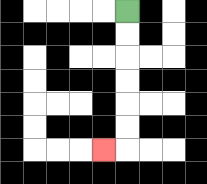{'start': '[5, 0]', 'end': '[4, 6]', 'path_directions': 'D,D,D,D,D,D,L', 'path_coordinates': '[[5, 0], [5, 1], [5, 2], [5, 3], [5, 4], [5, 5], [5, 6], [4, 6]]'}